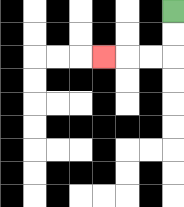{'start': '[7, 0]', 'end': '[4, 2]', 'path_directions': 'D,D,L,L,L', 'path_coordinates': '[[7, 0], [7, 1], [7, 2], [6, 2], [5, 2], [4, 2]]'}